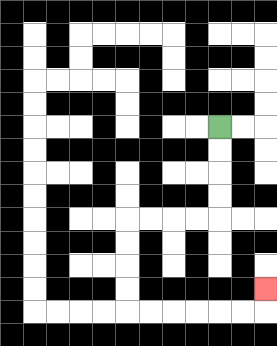{'start': '[9, 5]', 'end': '[11, 12]', 'path_directions': 'D,D,D,D,L,L,L,L,D,D,D,D,R,R,R,R,R,R,U', 'path_coordinates': '[[9, 5], [9, 6], [9, 7], [9, 8], [9, 9], [8, 9], [7, 9], [6, 9], [5, 9], [5, 10], [5, 11], [5, 12], [5, 13], [6, 13], [7, 13], [8, 13], [9, 13], [10, 13], [11, 13], [11, 12]]'}